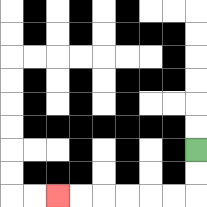{'start': '[8, 6]', 'end': '[2, 8]', 'path_directions': 'D,D,L,L,L,L,L,L', 'path_coordinates': '[[8, 6], [8, 7], [8, 8], [7, 8], [6, 8], [5, 8], [4, 8], [3, 8], [2, 8]]'}